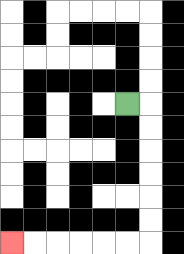{'start': '[5, 4]', 'end': '[0, 10]', 'path_directions': 'R,D,D,D,D,D,D,L,L,L,L,L,L', 'path_coordinates': '[[5, 4], [6, 4], [6, 5], [6, 6], [6, 7], [6, 8], [6, 9], [6, 10], [5, 10], [4, 10], [3, 10], [2, 10], [1, 10], [0, 10]]'}